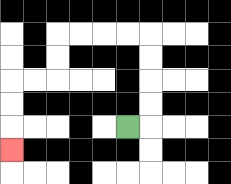{'start': '[5, 5]', 'end': '[0, 6]', 'path_directions': 'R,U,U,U,U,L,L,L,L,D,D,L,L,D,D,D', 'path_coordinates': '[[5, 5], [6, 5], [6, 4], [6, 3], [6, 2], [6, 1], [5, 1], [4, 1], [3, 1], [2, 1], [2, 2], [2, 3], [1, 3], [0, 3], [0, 4], [0, 5], [0, 6]]'}